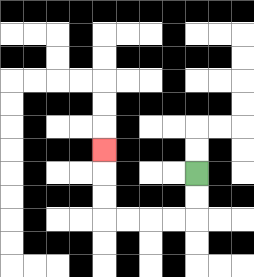{'start': '[8, 7]', 'end': '[4, 6]', 'path_directions': 'D,D,L,L,L,L,U,U,U', 'path_coordinates': '[[8, 7], [8, 8], [8, 9], [7, 9], [6, 9], [5, 9], [4, 9], [4, 8], [4, 7], [4, 6]]'}